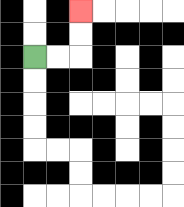{'start': '[1, 2]', 'end': '[3, 0]', 'path_directions': 'R,R,U,U', 'path_coordinates': '[[1, 2], [2, 2], [3, 2], [3, 1], [3, 0]]'}